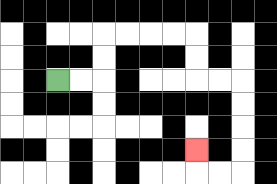{'start': '[2, 3]', 'end': '[8, 6]', 'path_directions': 'R,R,U,U,R,R,R,R,D,D,R,R,D,D,D,D,L,L,U', 'path_coordinates': '[[2, 3], [3, 3], [4, 3], [4, 2], [4, 1], [5, 1], [6, 1], [7, 1], [8, 1], [8, 2], [8, 3], [9, 3], [10, 3], [10, 4], [10, 5], [10, 6], [10, 7], [9, 7], [8, 7], [8, 6]]'}